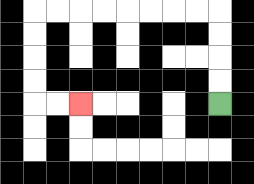{'start': '[9, 4]', 'end': '[3, 4]', 'path_directions': 'U,U,U,U,L,L,L,L,L,L,L,L,D,D,D,D,R,R', 'path_coordinates': '[[9, 4], [9, 3], [9, 2], [9, 1], [9, 0], [8, 0], [7, 0], [6, 0], [5, 0], [4, 0], [3, 0], [2, 0], [1, 0], [1, 1], [1, 2], [1, 3], [1, 4], [2, 4], [3, 4]]'}